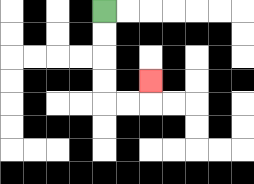{'start': '[4, 0]', 'end': '[6, 3]', 'path_directions': 'D,D,D,D,R,R,U', 'path_coordinates': '[[4, 0], [4, 1], [4, 2], [4, 3], [4, 4], [5, 4], [6, 4], [6, 3]]'}